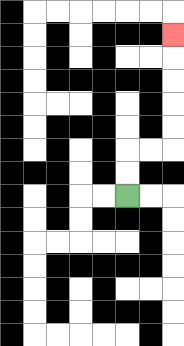{'start': '[5, 8]', 'end': '[7, 1]', 'path_directions': 'U,U,R,R,U,U,U,U,U', 'path_coordinates': '[[5, 8], [5, 7], [5, 6], [6, 6], [7, 6], [7, 5], [7, 4], [7, 3], [7, 2], [7, 1]]'}